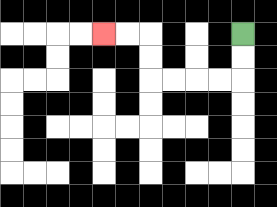{'start': '[10, 1]', 'end': '[4, 1]', 'path_directions': 'D,D,L,L,L,L,U,U,L,L', 'path_coordinates': '[[10, 1], [10, 2], [10, 3], [9, 3], [8, 3], [7, 3], [6, 3], [6, 2], [6, 1], [5, 1], [4, 1]]'}